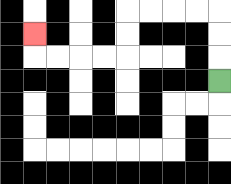{'start': '[9, 3]', 'end': '[1, 1]', 'path_directions': 'U,U,U,L,L,L,L,D,D,L,L,L,L,U', 'path_coordinates': '[[9, 3], [9, 2], [9, 1], [9, 0], [8, 0], [7, 0], [6, 0], [5, 0], [5, 1], [5, 2], [4, 2], [3, 2], [2, 2], [1, 2], [1, 1]]'}